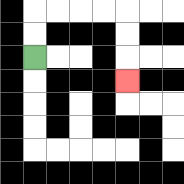{'start': '[1, 2]', 'end': '[5, 3]', 'path_directions': 'U,U,R,R,R,R,D,D,D', 'path_coordinates': '[[1, 2], [1, 1], [1, 0], [2, 0], [3, 0], [4, 0], [5, 0], [5, 1], [5, 2], [5, 3]]'}